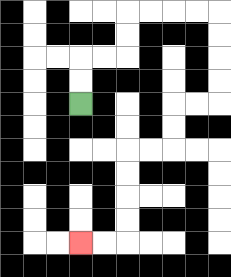{'start': '[3, 4]', 'end': '[3, 10]', 'path_directions': 'U,U,R,R,U,U,R,R,R,R,D,D,D,D,L,L,D,D,L,L,D,D,D,D,L,L', 'path_coordinates': '[[3, 4], [3, 3], [3, 2], [4, 2], [5, 2], [5, 1], [5, 0], [6, 0], [7, 0], [8, 0], [9, 0], [9, 1], [9, 2], [9, 3], [9, 4], [8, 4], [7, 4], [7, 5], [7, 6], [6, 6], [5, 6], [5, 7], [5, 8], [5, 9], [5, 10], [4, 10], [3, 10]]'}